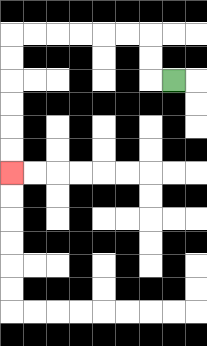{'start': '[7, 3]', 'end': '[0, 7]', 'path_directions': 'L,U,U,L,L,L,L,L,L,D,D,D,D,D,D', 'path_coordinates': '[[7, 3], [6, 3], [6, 2], [6, 1], [5, 1], [4, 1], [3, 1], [2, 1], [1, 1], [0, 1], [0, 2], [0, 3], [0, 4], [0, 5], [0, 6], [0, 7]]'}